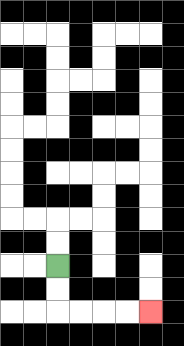{'start': '[2, 11]', 'end': '[6, 13]', 'path_directions': 'D,D,R,R,R,R', 'path_coordinates': '[[2, 11], [2, 12], [2, 13], [3, 13], [4, 13], [5, 13], [6, 13]]'}